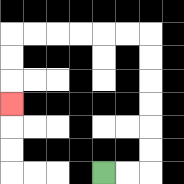{'start': '[4, 7]', 'end': '[0, 4]', 'path_directions': 'R,R,U,U,U,U,U,U,L,L,L,L,L,L,D,D,D', 'path_coordinates': '[[4, 7], [5, 7], [6, 7], [6, 6], [6, 5], [6, 4], [6, 3], [6, 2], [6, 1], [5, 1], [4, 1], [3, 1], [2, 1], [1, 1], [0, 1], [0, 2], [0, 3], [0, 4]]'}